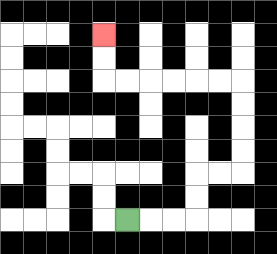{'start': '[5, 9]', 'end': '[4, 1]', 'path_directions': 'R,R,R,U,U,R,R,U,U,U,U,L,L,L,L,L,L,U,U', 'path_coordinates': '[[5, 9], [6, 9], [7, 9], [8, 9], [8, 8], [8, 7], [9, 7], [10, 7], [10, 6], [10, 5], [10, 4], [10, 3], [9, 3], [8, 3], [7, 3], [6, 3], [5, 3], [4, 3], [4, 2], [4, 1]]'}